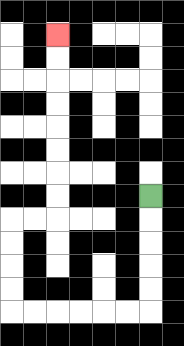{'start': '[6, 8]', 'end': '[2, 1]', 'path_directions': 'D,D,D,D,D,L,L,L,L,L,L,U,U,U,U,R,R,U,U,U,U,U,U,U,U', 'path_coordinates': '[[6, 8], [6, 9], [6, 10], [6, 11], [6, 12], [6, 13], [5, 13], [4, 13], [3, 13], [2, 13], [1, 13], [0, 13], [0, 12], [0, 11], [0, 10], [0, 9], [1, 9], [2, 9], [2, 8], [2, 7], [2, 6], [2, 5], [2, 4], [2, 3], [2, 2], [2, 1]]'}